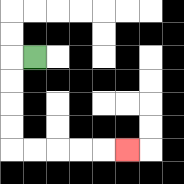{'start': '[1, 2]', 'end': '[5, 6]', 'path_directions': 'L,D,D,D,D,R,R,R,R,R', 'path_coordinates': '[[1, 2], [0, 2], [0, 3], [0, 4], [0, 5], [0, 6], [1, 6], [2, 6], [3, 6], [4, 6], [5, 6]]'}